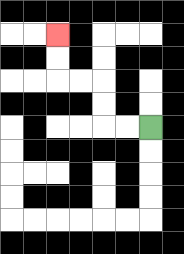{'start': '[6, 5]', 'end': '[2, 1]', 'path_directions': 'L,L,U,U,L,L,U,U', 'path_coordinates': '[[6, 5], [5, 5], [4, 5], [4, 4], [4, 3], [3, 3], [2, 3], [2, 2], [2, 1]]'}